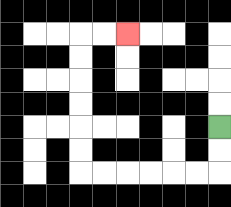{'start': '[9, 5]', 'end': '[5, 1]', 'path_directions': 'D,D,L,L,L,L,L,L,U,U,U,U,U,U,R,R', 'path_coordinates': '[[9, 5], [9, 6], [9, 7], [8, 7], [7, 7], [6, 7], [5, 7], [4, 7], [3, 7], [3, 6], [3, 5], [3, 4], [3, 3], [3, 2], [3, 1], [4, 1], [5, 1]]'}